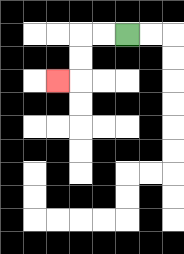{'start': '[5, 1]', 'end': '[2, 3]', 'path_directions': 'L,L,D,D,L', 'path_coordinates': '[[5, 1], [4, 1], [3, 1], [3, 2], [3, 3], [2, 3]]'}